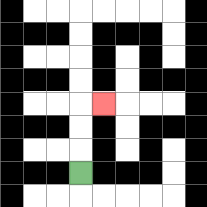{'start': '[3, 7]', 'end': '[4, 4]', 'path_directions': 'U,U,U,R', 'path_coordinates': '[[3, 7], [3, 6], [3, 5], [3, 4], [4, 4]]'}